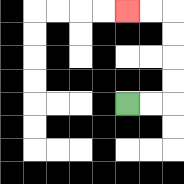{'start': '[5, 4]', 'end': '[5, 0]', 'path_directions': 'R,R,U,U,U,U,L,L', 'path_coordinates': '[[5, 4], [6, 4], [7, 4], [7, 3], [7, 2], [7, 1], [7, 0], [6, 0], [5, 0]]'}